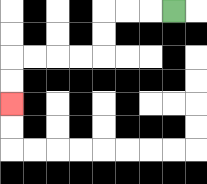{'start': '[7, 0]', 'end': '[0, 4]', 'path_directions': 'L,L,L,D,D,L,L,L,L,D,D', 'path_coordinates': '[[7, 0], [6, 0], [5, 0], [4, 0], [4, 1], [4, 2], [3, 2], [2, 2], [1, 2], [0, 2], [0, 3], [0, 4]]'}